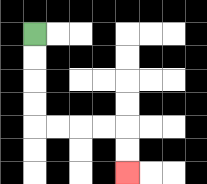{'start': '[1, 1]', 'end': '[5, 7]', 'path_directions': 'D,D,D,D,R,R,R,R,D,D', 'path_coordinates': '[[1, 1], [1, 2], [1, 3], [1, 4], [1, 5], [2, 5], [3, 5], [4, 5], [5, 5], [5, 6], [5, 7]]'}